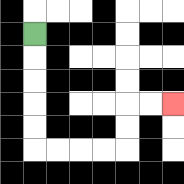{'start': '[1, 1]', 'end': '[7, 4]', 'path_directions': 'D,D,D,D,D,R,R,R,R,U,U,R,R', 'path_coordinates': '[[1, 1], [1, 2], [1, 3], [1, 4], [1, 5], [1, 6], [2, 6], [3, 6], [4, 6], [5, 6], [5, 5], [5, 4], [6, 4], [7, 4]]'}